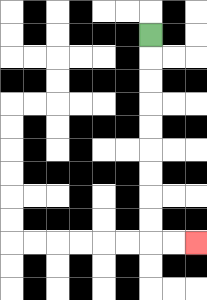{'start': '[6, 1]', 'end': '[8, 10]', 'path_directions': 'D,D,D,D,D,D,D,D,D,R,R', 'path_coordinates': '[[6, 1], [6, 2], [6, 3], [6, 4], [6, 5], [6, 6], [6, 7], [6, 8], [6, 9], [6, 10], [7, 10], [8, 10]]'}